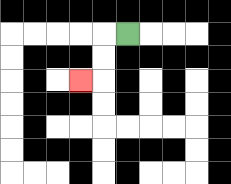{'start': '[5, 1]', 'end': '[3, 3]', 'path_directions': 'L,D,D,L', 'path_coordinates': '[[5, 1], [4, 1], [4, 2], [4, 3], [3, 3]]'}